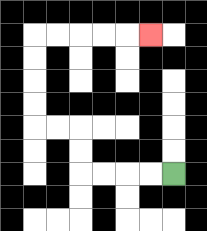{'start': '[7, 7]', 'end': '[6, 1]', 'path_directions': 'L,L,L,L,U,U,L,L,U,U,U,U,R,R,R,R,R', 'path_coordinates': '[[7, 7], [6, 7], [5, 7], [4, 7], [3, 7], [3, 6], [3, 5], [2, 5], [1, 5], [1, 4], [1, 3], [1, 2], [1, 1], [2, 1], [3, 1], [4, 1], [5, 1], [6, 1]]'}